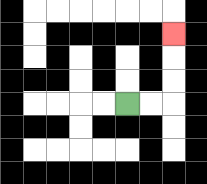{'start': '[5, 4]', 'end': '[7, 1]', 'path_directions': 'R,R,U,U,U', 'path_coordinates': '[[5, 4], [6, 4], [7, 4], [7, 3], [7, 2], [7, 1]]'}